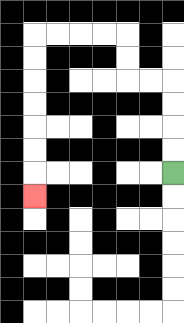{'start': '[7, 7]', 'end': '[1, 8]', 'path_directions': 'U,U,U,U,L,L,U,U,L,L,L,L,D,D,D,D,D,D,D', 'path_coordinates': '[[7, 7], [7, 6], [7, 5], [7, 4], [7, 3], [6, 3], [5, 3], [5, 2], [5, 1], [4, 1], [3, 1], [2, 1], [1, 1], [1, 2], [1, 3], [1, 4], [1, 5], [1, 6], [1, 7], [1, 8]]'}